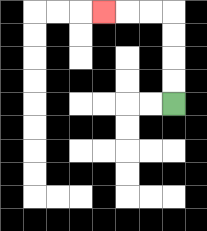{'start': '[7, 4]', 'end': '[4, 0]', 'path_directions': 'U,U,U,U,L,L,L', 'path_coordinates': '[[7, 4], [7, 3], [7, 2], [7, 1], [7, 0], [6, 0], [5, 0], [4, 0]]'}